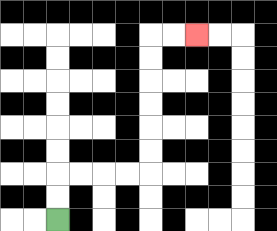{'start': '[2, 9]', 'end': '[8, 1]', 'path_directions': 'U,U,R,R,R,R,U,U,U,U,U,U,R,R', 'path_coordinates': '[[2, 9], [2, 8], [2, 7], [3, 7], [4, 7], [5, 7], [6, 7], [6, 6], [6, 5], [6, 4], [6, 3], [6, 2], [6, 1], [7, 1], [8, 1]]'}